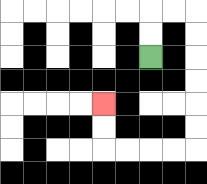{'start': '[6, 2]', 'end': '[4, 4]', 'path_directions': 'U,U,R,R,D,D,D,D,D,D,L,L,L,L,U,U', 'path_coordinates': '[[6, 2], [6, 1], [6, 0], [7, 0], [8, 0], [8, 1], [8, 2], [8, 3], [8, 4], [8, 5], [8, 6], [7, 6], [6, 6], [5, 6], [4, 6], [4, 5], [4, 4]]'}